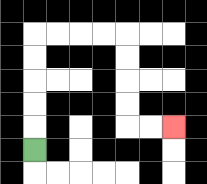{'start': '[1, 6]', 'end': '[7, 5]', 'path_directions': 'U,U,U,U,U,R,R,R,R,D,D,D,D,R,R', 'path_coordinates': '[[1, 6], [1, 5], [1, 4], [1, 3], [1, 2], [1, 1], [2, 1], [3, 1], [4, 1], [5, 1], [5, 2], [5, 3], [5, 4], [5, 5], [6, 5], [7, 5]]'}